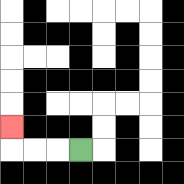{'start': '[3, 6]', 'end': '[0, 5]', 'path_directions': 'L,L,L,U', 'path_coordinates': '[[3, 6], [2, 6], [1, 6], [0, 6], [0, 5]]'}